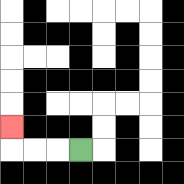{'start': '[3, 6]', 'end': '[0, 5]', 'path_directions': 'L,L,L,U', 'path_coordinates': '[[3, 6], [2, 6], [1, 6], [0, 6], [0, 5]]'}